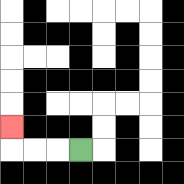{'start': '[3, 6]', 'end': '[0, 5]', 'path_directions': 'L,L,L,U', 'path_coordinates': '[[3, 6], [2, 6], [1, 6], [0, 6], [0, 5]]'}